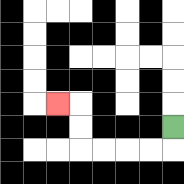{'start': '[7, 5]', 'end': '[2, 4]', 'path_directions': 'D,L,L,L,L,U,U,L', 'path_coordinates': '[[7, 5], [7, 6], [6, 6], [5, 6], [4, 6], [3, 6], [3, 5], [3, 4], [2, 4]]'}